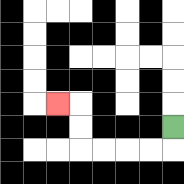{'start': '[7, 5]', 'end': '[2, 4]', 'path_directions': 'D,L,L,L,L,U,U,L', 'path_coordinates': '[[7, 5], [7, 6], [6, 6], [5, 6], [4, 6], [3, 6], [3, 5], [3, 4], [2, 4]]'}